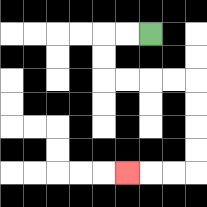{'start': '[6, 1]', 'end': '[5, 7]', 'path_directions': 'L,L,D,D,R,R,R,R,D,D,D,D,L,L,L', 'path_coordinates': '[[6, 1], [5, 1], [4, 1], [4, 2], [4, 3], [5, 3], [6, 3], [7, 3], [8, 3], [8, 4], [8, 5], [8, 6], [8, 7], [7, 7], [6, 7], [5, 7]]'}